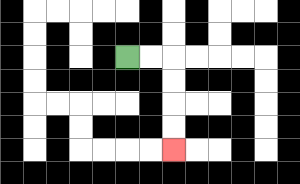{'start': '[5, 2]', 'end': '[7, 6]', 'path_directions': 'R,R,D,D,D,D', 'path_coordinates': '[[5, 2], [6, 2], [7, 2], [7, 3], [7, 4], [7, 5], [7, 6]]'}